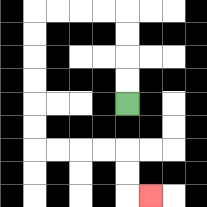{'start': '[5, 4]', 'end': '[6, 8]', 'path_directions': 'U,U,U,U,L,L,L,L,D,D,D,D,D,D,R,R,R,R,D,D,R', 'path_coordinates': '[[5, 4], [5, 3], [5, 2], [5, 1], [5, 0], [4, 0], [3, 0], [2, 0], [1, 0], [1, 1], [1, 2], [1, 3], [1, 4], [1, 5], [1, 6], [2, 6], [3, 6], [4, 6], [5, 6], [5, 7], [5, 8], [6, 8]]'}